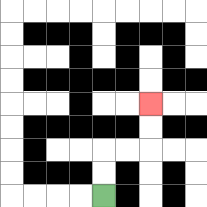{'start': '[4, 8]', 'end': '[6, 4]', 'path_directions': 'U,U,R,R,U,U', 'path_coordinates': '[[4, 8], [4, 7], [4, 6], [5, 6], [6, 6], [6, 5], [6, 4]]'}